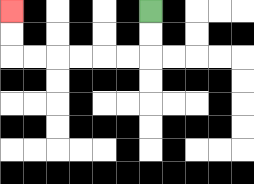{'start': '[6, 0]', 'end': '[0, 0]', 'path_directions': 'D,D,L,L,L,L,L,L,U,U', 'path_coordinates': '[[6, 0], [6, 1], [6, 2], [5, 2], [4, 2], [3, 2], [2, 2], [1, 2], [0, 2], [0, 1], [0, 0]]'}